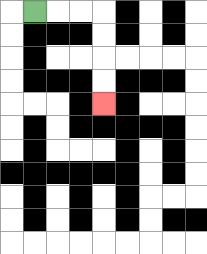{'start': '[1, 0]', 'end': '[4, 4]', 'path_directions': 'R,R,R,D,D,D,D', 'path_coordinates': '[[1, 0], [2, 0], [3, 0], [4, 0], [4, 1], [4, 2], [4, 3], [4, 4]]'}